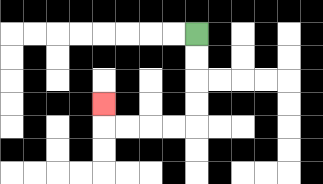{'start': '[8, 1]', 'end': '[4, 4]', 'path_directions': 'D,D,D,D,L,L,L,L,U', 'path_coordinates': '[[8, 1], [8, 2], [8, 3], [8, 4], [8, 5], [7, 5], [6, 5], [5, 5], [4, 5], [4, 4]]'}